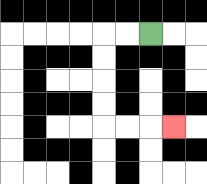{'start': '[6, 1]', 'end': '[7, 5]', 'path_directions': 'L,L,D,D,D,D,R,R,R', 'path_coordinates': '[[6, 1], [5, 1], [4, 1], [4, 2], [4, 3], [4, 4], [4, 5], [5, 5], [6, 5], [7, 5]]'}